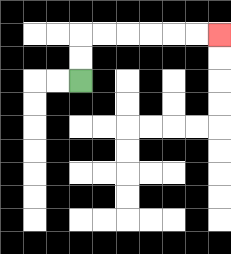{'start': '[3, 3]', 'end': '[9, 1]', 'path_directions': 'U,U,R,R,R,R,R,R', 'path_coordinates': '[[3, 3], [3, 2], [3, 1], [4, 1], [5, 1], [6, 1], [7, 1], [8, 1], [9, 1]]'}